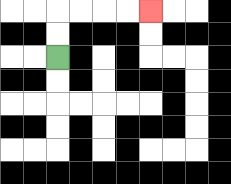{'start': '[2, 2]', 'end': '[6, 0]', 'path_directions': 'U,U,R,R,R,R', 'path_coordinates': '[[2, 2], [2, 1], [2, 0], [3, 0], [4, 0], [5, 0], [6, 0]]'}